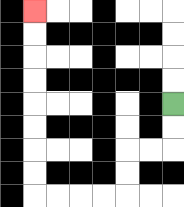{'start': '[7, 4]', 'end': '[1, 0]', 'path_directions': 'D,D,L,L,D,D,L,L,L,L,U,U,U,U,U,U,U,U', 'path_coordinates': '[[7, 4], [7, 5], [7, 6], [6, 6], [5, 6], [5, 7], [5, 8], [4, 8], [3, 8], [2, 8], [1, 8], [1, 7], [1, 6], [1, 5], [1, 4], [1, 3], [1, 2], [1, 1], [1, 0]]'}